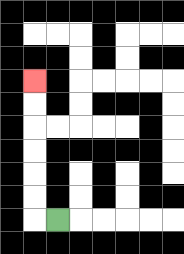{'start': '[2, 9]', 'end': '[1, 3]', 'path_directions': 'L,U,U,U,U,U,U', 'path_coordinates': '[[2, 9], [1, 9], [1, 8], [1, 7], [1, 6], [1, 5], [1, 4], [1, 3]]'}